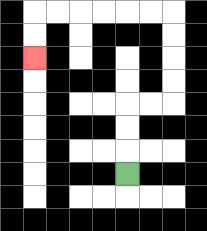{'start': '[5, 7]', 'end': '[1, 2]', 'path_directions': 'U,U,U,R,R,U,U,U,U,L,L,L,L,L,L,D,D', 'path_coordinates': '[[5, 7], [5, 6], [5, 5], [5, 4], [6, 4], [7, 4], [7, 3], [7, 2], [7, 1], [7, 0], [6, 0], [5, 0], [4, 0], [3, 0], [2, 0], [1, 0], [1, 1], [1, 2]]'}